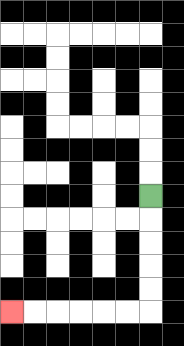{'start': '[6, 8]', 'end': '[0, 13]', 'path_directions': 'D,D,D,D,D,L,L,L,L,L,L', 'path_coordinates': '[[6, 8], [6, 9], [6, 10], [6, 11], [6, 12], [6, 13], [5, 13], [4, 13], [3, 13], [2, 13], [1, 13], [0, 13]]'}